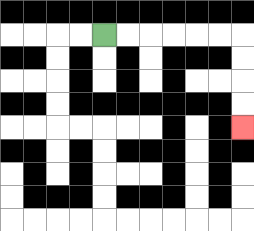{'start': '[4, 1]', 'end': '[10, 5]', 'path_directions': 'R,R,R,R,R,R,D,D,D,D', 'path_coordinates': '[[4, 1], [5, 1], [6, 1], [7, 1], [8, 1], [9, 1], [10, 1], [10, 2], [10, 3], [10, 4], [10, 5]]'}